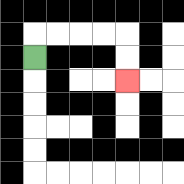{'start': '[1, 2]', 'end': '[5, 3]', 'path_directions': 'U,R,R,R,R,D,D', 'path_coordinates': '[[1, 2], [1, 1], [2, 1], [3, 1], [4, 1], [5, 1], [5, 2], [5, 3]]'}